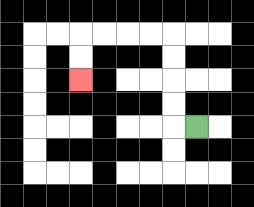{'start': '[8, 5]', 'end': '[3, 3]', 'path_directions': 'L,U,U,U,U,L,L,L,L,D,D', 'path_coordinates': '[[8, 5], [7, 5], [7, 4], [7, 3], [7, 2], [7, 1], [6, 1], [5, 1], [4, 1], [3, 1], [3, 2], [3, 3]]'}